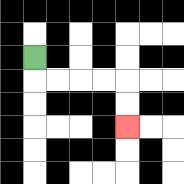{'start': '[1, 2]', 'end': '[5, 5]', 'path_directions': 'D,R,R,R,R,D,D', 'path_coordinates': '[[1, 2], [1, 3], [2, 3], [3, 3], [4, 3], [5, 3], [5, 4], [5, 5]]'}